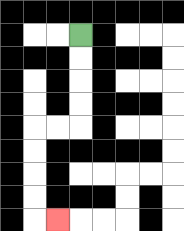{'start': '[3, 1]', 'end': '[2, 9]', 'path_directions': 'D,D,D,D,L,L,D,D,D,D,R', 'path_coordinates': '[[3, 1], [3, 2], [3, 3], [3, 4], [3, 5], [2, 5], [1, 5], [1, 6], [1, 7], [1, 8], [1, 9], [2, 9]]'}